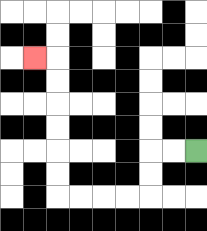{'start': '[8, 6]', 'end': '[1, 2]', 'path_directions': 'L,L,D,D,L,L,L,L,U,U,U,U,U,U,L', 'path_coordinates': '[[8, 6], [7, 6], [6, 6], [6, 7], [6, 8], [5, 8], [4, 8], [3, 8], [2, 8], [2, 7], [2, 6], [2, 5], [2, 4], [2, 3], [2, 2], [1, 2]]'}